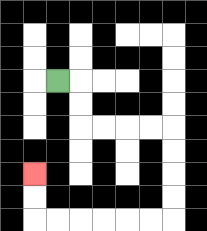{'start': '[2, 3]', 'end': '[1, 7]', 'path_directions': 'R,D,D,R,R,R,R,D,D,D,D,L,L,L,L,L,L,U,U', 'path_coordinates': '[[2, 3], [3, 3], [3, 4], [3, 5], [4, 5], [5, 5], [6, 5], [7, 5], [7, 6], [7, 7], [7, 8], [7, 9], [6, 9], [5, 9], [4, 9], [3, 9], [2, 9], [1, 9], [1, 8], [1, 7]]'}